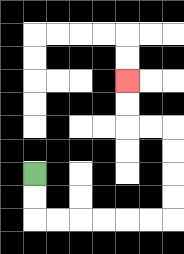{'start': '[1, 7]', 'end': '[5, 3]', 'path_directions': 'D,D,R,R,R,R,R,R,U,U,U,U,L,L,U,U', 'path_coordinates': '[[1, 7], [1, 8], [1, 9], [2, 9], [3, 9], [4, 9], [5, 9], [6, 9], [7, 9], [7, 8], [7, 7], [7, 6], [7, 5], [6, 5], [5, 5], [5, 4], [5, 3]]'}